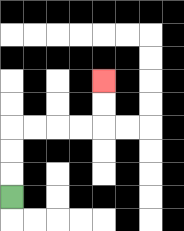{'start': '[0, 8]', 'end': '[4, 3]', 'path_directions': 'U,U,U,R,R,R,R,U,U', 'path_coordinates': '[[0, 8], [0, 7], [0, 6], [0, 5], [1, 5], [2, 5], [3, 5], [4, 5], [4, 4], [4, 3]]'}